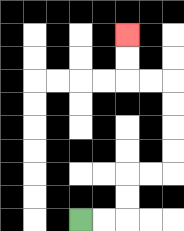{'start': '[3, 9]', 'end': '[5, 1]', 'path_directions': 'R,R,U,U,R,R,U,U,U,U,L,L,U,U', 'path_coordinates': '[[3, 9], [4, 9], [5, 9], [5, 8], [5, 7], [6, 7], [7, 7], [7, 6], [7, 5], [7, 4], [7, 3], [6, 3], [5, 3], [5, 2], [5, 1]]'}